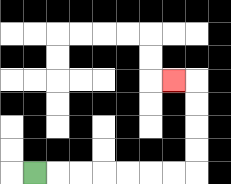{'start': '[1, 7]', 'end': '[7, 3]', 'path_directions': 'R,R,R,R,R,R,R,U,U,U,U,L', 'path_coordinates': '[[1, 7], [2, 7], [3, 7], [4, 7], [5, 7], [6, 7], [7, 7], [8, 7], [8, 6], [8, 5], [8, 4], [8, 3], [7, 3]]'}